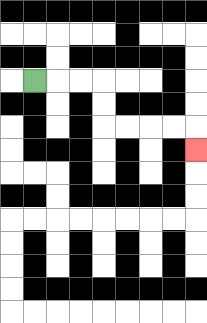{'start': '[1, 3]', 'end': '[8, 6]', 'path_directions': 'R,R,R,D,D,R,R,R,R,D', 'path_coordinates': '[[1, 3], [2, 3], [3, 3], [4, 3], [4, 4], [4, 5], [5, 5], [6, 5], [7, 5], [8, 5], [8, 6]]'}